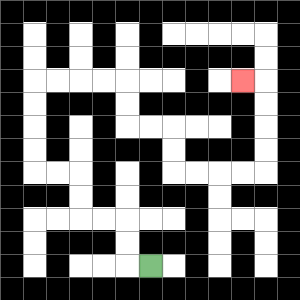{'start': '[6, 11]', 'end': '[10, 3]', 'path_directions': 'L,U,U,L,L,U,U,L,L,U,U,U,U,R,R,R,R,D,D,R,R,D,D,R,R,R,R,U,U,U,U,L', 'path_coordinates': '[[6, 11], [5, 11], [5, 10], [5, 9], [4, 9], [3, 9], [3, 8], [3, 7], [2, 7], [1, 7], [1, 6], [1, 5], [1, 4], [1, 3], [2, 3], [3, 3], [4, 3], [5, 3], [5, 4], [5, 5], [6, 5], [7, 5], [7, 6], [7, 7], [8, 7], [9, 7], [10, 7], [11, 7], [11, 6], [11, 5], [11, 4], [11, 3], [10, 3]]'}